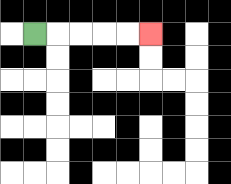{'start': '[1, 1]', 'end': '[6, 1]', 'path_directions': 'R,R,R,R,R', 'path_coordinates': '[[1, 1], [2, 1], [3, 1], [4, 1], [5, 1], [6, 1]]'}